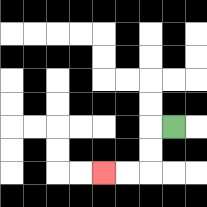{'start': '[7, 5]', 'end': '[4, 7]', 'path_directions': 'L,D,D,L,L', 'path_coordinates': '[[7, 5], [6, 5], [6, 6], [6, 7], [5, 7], [4, 7]]'}